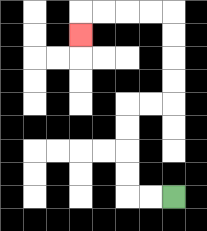{'start': '[7, 8]', 'end': '[3, 1]', 'path_directions': 'L,L,U,U,U,U,R,R,U,U,U,U,L,L,L,L,D', 'path_coordinates': '[[7, 8], [6, 8], [5, 8], [5, 7], [5, 6], [5, 5], [5, 4], [6, 4], [7, 4], [7, 3], [7, 2], [7, 1], [7, 0], [6, 0], [5, 0], [4, 0], [3, 0], [3, 1]]'}